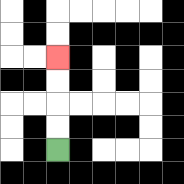{'start': '[2, 6]', 'end': '[2, 2]', 'path_directions': 'U,U,U,U', 'path_coordinates': '[[2, 6], [2, 5], [2, 4], [2, 3], [2, 2]]'}